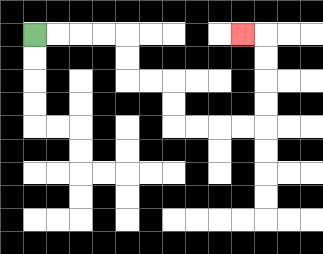{'start': '[1, 1]', 'end': '[10, 1]', 'path_directions': 'R,R,R,R,D,D,R,R,D,D,R,R,R,R,U,U,U,U,L', 'path_coordinates': '[[1, 1], [2, 1], [3, 1], [4, 1], [5, 1], [5, 2], [5, 3], [6, 3], [7, 3], [7, 4], [7, 5], [8, 5], [9, 5], [10, 5], [11, 5], [11, 4], [11, 3], [11, 2], [11, 1], [10, 1]]'}